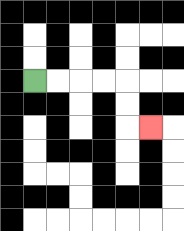{'start': '[1, 3]', 'end': '[6, 5]', 'path_directions': 'R,R,R,R,D,D,R', 'path_coordinates': '[[1, 3], [2, 3], [3, 3], [4, 3], [5, 3], [5, 4], [5, 5], [6, 5]]'}